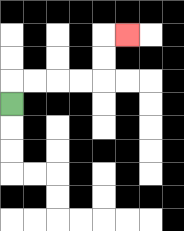{'start': '[0, 4]', 'end': '[5, 1]', 'path_directions': 'U,R,R,R,R,U,U,R', 'path_coordinates': '[[0, 4], [0, 3], [1, 3], [2, 3], [3, 3], [4, 3], [4, 2], [4, 1], [5, 1]]'}